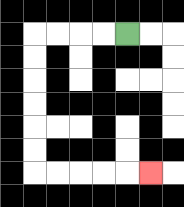{'start': '[5, 1]', 'end': '[6, 7]', 'path_directions': 'L,L,L,L,D,D,D,D,D,D,R,R,R,R,R', 'path_coordinates': '[[5, 1], [4, 1], [3, 1], [2, 1], [1, 1], [1, 2], [1, 3], [1, 4], [1, 5], [1, 6], [1, 7], [2, 7], [3, 7], [4, 7], [5, 7], [6, 7]]'}